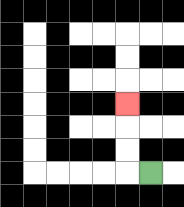{'start': '[6, 7]', 'end': '[5, 4]', 'path_directions': 'L,U,U,U', 'path_coordinates': '[[6, 7], [5, 7], [5, 6], [5, 5], [5, 4]]'}